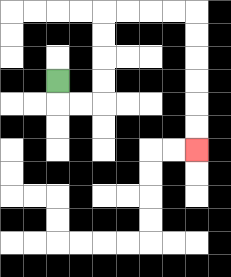{'start': '[2, 3]', 'end': '[8, 6]', 'path_directions': 'D,R,R,U,U,U,U,R,R,R,R,D,D,D,D,D,D', 'path_coordinates': '[[2, 3], [2, 4], [3, 4], [4, 4], [4, 3], [4, 2], [4, 1], [4, 0], [5, 0], [6, 0], [7, 0], [8, 0], [8, 1], [8, 2], [8, 3], [8, 4], [8, 5], [8, 6]]'}